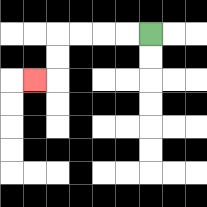{'start': '[6, 1]', 'end': '[1, 3]', 'path_directions': 'L,L,L,L,D,D,L', 'path_coordinates': '[[6, 1], [5, 1], [4, 1], [3, 1], [2, 1], [2, 2], [2, 3], [1, 3]]'}